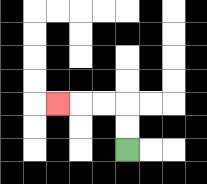{'start': '[5, 6]', 'end': '[2, 4]', 'path_directions': 'U,U,L,L,L', 'path_coordinates': '[[5, 6], [5, 5], [5, 4], [4, 4], [3, 4], [2, 4]]'}